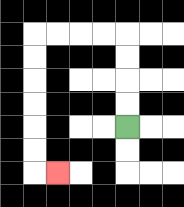{'start': '[5, 5]', 'end': '[2, 7]', 'path_directions': 'U,U,U,U,L,L,L,L,D,D,D,D,D,D,R', 'path_coordinates': '[[5, 5], [5, 4], [5, 3], [5, 2], [5, 1], [4, 1], [3, 1], [2, 1], [1, 1], [1, 2], [1, 3], [1, 4], [1, 5], [1, 6], [1, 7], [2, 7]]'}